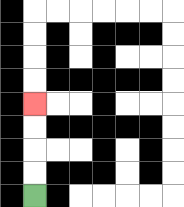{'start': '[1, 8]', 'end': '[1, 4]', 'path_directions': 'U,U,U,U', 'path_coordinates': '[[1, 8], [1, 7], [1, 6], [1, 5], [1, 4]]'}